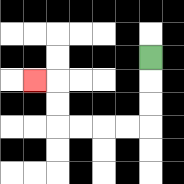{'start': '[6, 2]', 'end': '[1, 3]', 'path_directions': 'D,D,D,L,L,L,L,U,U,L', 'path_coordinates': '[[6, 2], [6, 3], [6, 4], [6, 5], [5, 5], [4, 5], [3, 5], [2, 5], [2, 4], [2, 3], [1, 3]]'}